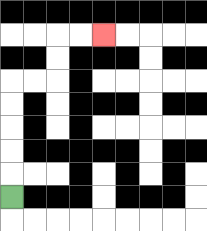{'start': '[0, 8]', 'end': '[4, 1]', 'path_directions': 'U,U,U,U,U,R,R,U,U,R,R', 'path_coordinates': '[[0, 8], [0, 7], [0, 6], [0, 5], [0, 4], [0, 3], [1, 3], [2, 3], [2, 2], [2, 1], [3, 1], [4, 1]]'}